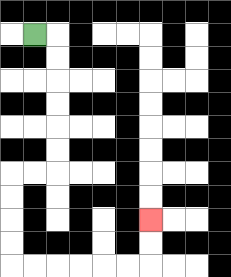{'start': '[1, 1]', 'end': '[6, 9]', 'path_directions': 'R,D,D,D,D,D,D,L,L,D,D,D,D,R,R,R,R,R,R,U,U', 'path_coordinates': '[[1, 1], [2, 1], [2, 2], [2, 3], [2, 4], [2, 5], [2, 6], [2, 7], [1, 7], [0, 7], [0, 8], [0, 9], [0, 10], [0, 11], [1, 11], [2, 11], [3, 11], [4, 11], [5, 11], [6, 11], [6, 10], [6, 9]]'}